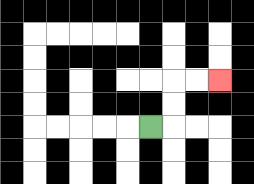{'start': '[6, 5]', 'end': '[9, 3]', 'path_directions': 'R,U,U,R,R', 'path_coordinates': '[[6, 5], [7, 5], [7, 4], [7, 3], [8, 3], [9, 3]]'}